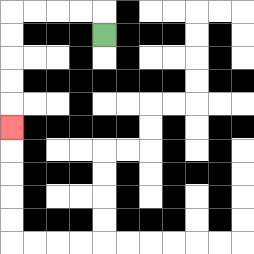{'start': '[4, 1]', 'end': '[0, 5]', 'path_directions': 'U,L,L,L,L,D,D,D,D,D', 'path_coordinates': '[[4, 1], [4, 0], [3, 0], [2, 0], [1, 0], [0, 0], [0, 1], [0, 2], [0, 3], [0, 4], [0, 5]]'}